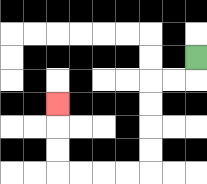{'start': '[8, 2]', 'end': '[2, 4]', 'path_directions': 'D,L,L,D,D,D,D,L,L,L,L,U,U,U', 'path_coordinates': '[[8, 2], [8, 3], [7, 3], [6, 3], [6, 4], [6, 5], [6, 6], [6, 7], [5, 7], [4, 7], [3, 7], [2, 7], [2, 6], [2, 5], [2, 4]]'}